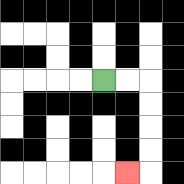{'start': '[4, 3]', 'end': '[5, 7]', 'path_directions': 'R,R,D,D,D,D,L', 'path_coordinates': '[[4, 3], [5, 3], [6, 3], [6, 4], [6, 5], [6, 6], [6, 7], [5, 7]]'}